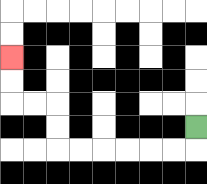{'start': '[8, 5]', 'end': '[0, 2]', 'path_directions': 'D,L,L,L,L,L,L,U,U,L,L,U,U', 'path_coordinates': '[[8, 5], [8, 6], [7, 6], [6, 6], [5, 6], [4, 6], [3, 6], [2, 6], [2, 5], [2, 4], [1, 4], [0, 4], [0, 3], [0, 2]]'}